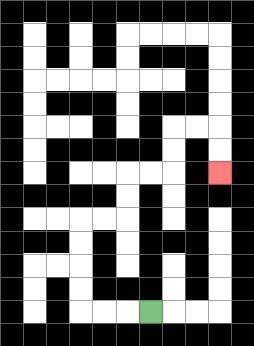{'start': '[6, 13]', 'end': '[9, 7]', 'path_directions': 'L,L,L,U,U,U,U,R,R,U,U,R,R,U,U,R,R,D,D', 'path_coordinates': '[[6, 13], [5, 13], [4, 13], [3, 13], [3, 12], [3, 11], [3, 10], [3, 9], [4, 9], [5, 9], [5, 8], [5, 7], [6, 7], [7, 7], [7, 6], [7, 5], [8, 5], [9, 5], [9, 6], [9, 7]]'}